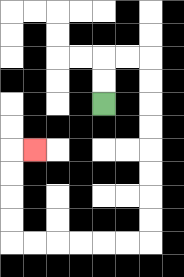{'start': '[4, 4]', 'end': '[1, 6]', 'path_directions': 'U,U,R,R,D,D,D,D,D,D,D,D,L,L,L,L,L,L,U,U,U,U,R', 'path_coordinates': '[[4, 4], [4, 3], [4, 2], [5, 2], [6, 2], [6, 3], [6, 4], [6, 5], [6, 6], [6, 7], [6, 8], [6, 9], [6, 10], [5, 10], [4, 10], [3, 10], [2, 10], [1, 10], [0, 10], [0, 9], [0, 8], [0, 7], [0, 6], [1, 6]]'}